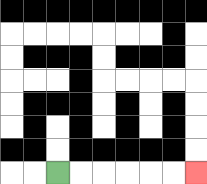{'start': '[2, 7]', 'end': '[8, 7]', 'path_directions': 'R,R,R,R,R,R', 'path_coordinates': '[[2, 7], [3, 7], [4, 7], [5, 7], [6, 7], [7, 7], [8, 7]]'}